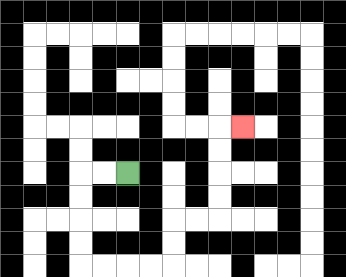{'start': '[5, 7]', 'end': '[10, 5]', 'path_directions': 'L,L,D,D,D,D,R,R,R,R,U,U,R,R,U,U,U,U,R', 'path_coordinates': '[[5, 7], [4, 7], [3, 7], [3, 8], [3, 9], [3, 10], [3, 11], [4, 11], [5, 11], [6, 11], [7, 11], [7, 10], [7, 9], [8, 9], [9, 9], [9, 8], [9, 7], [9, 6], [9, 5], [10, 5]]'}